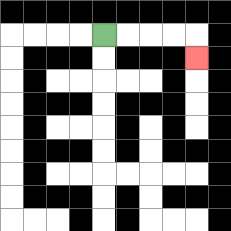{'start': '[4, 1]', 'end': '[8, 2]', 'path_directions': 'R,R,R,R,D', 'path_coordinates': '[[4, 1], [5, 1], [6, 1], [7, 1], [8, 1], [8, 2]]'}